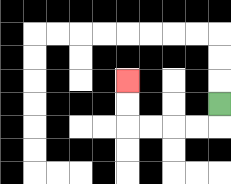{'start': '[9, 4]', 'end': '[5, 3]', 'path_directions': 'D,L,L,L,L,U,U', 'path_coordinates': '[[9, 4], [9, 5], [8, 5], [7, 5], [6, 5], [5, 5], [5, 4], [5, 3]]'}